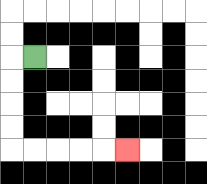{'start': '[1, 2]', 'end': '[5, 6]', 'path_directions': 'L,D,D,D,D,R,R,R,R,R', 'path_coordinates': '[[1, 2], [0, 2], [0, 3], [0, 4], [0, 5], [0, 6], [1, 6], [2, 6], [3, 6], [4, 6], [5, 6]]'}